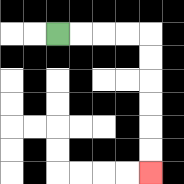{'start': '[2, 1]', 'end': '[6, 7]', 'path_directions': 'R,R,R,R,D,D,D,D,D,D', 'path_coordinates': '[[2, 1], [3, 1], [4, 1], [5, 1], [6, 1], [6, 2], [6, 3], [6, 4], [6, 5], [6, 6], [6, 7]]'}